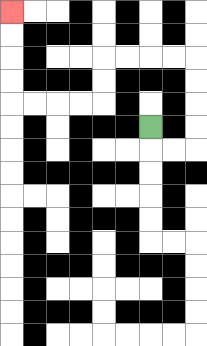{'start': '[6, 5]', 'end': '[0, 0]', 'path_directions': 'D,R,R,U,U,U,U,L,L,L,L,D,D,L,L,L,L,U,U,U,U', 'path_coordinates': '[[6, 5], [6, 6], [7, 6], [8, 6], [8, 5], [8, 4], [8, 3], [8, 2], [7, 2], [6, 2], [5, 2], [4, 2], [4, 3], [4, 4], [3, 4], [2, 4], [1, 4], [0, 4], [0, 3], [0, 2], [0, 1], [0, 0]]'}